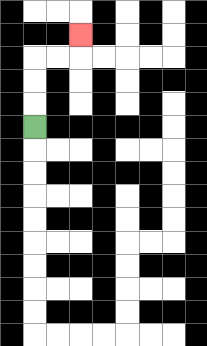{'start': '[1, 5]', 'end': '[3, 1]', 'path_directions': 'U,U,U,R,R,U', 'path_coordinates': '[[1, 5], [1, 4], [1, 3], [1, 2], [2, 2], [3, 2], [3, 1]]'}